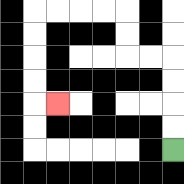{'start': '[7, 6]', 'end': '[2, 4]', 'path_directions': 'U,U,U,U,L,L,U,U,L,L,L,L,D,D,D,D,R', 'path_coordinates': '[[7, 6], [7, 5], [7, 4], [7, 3], [7, 2], [6, 2], [5, 2], [5, 1], [5, 0], [4, 0], [3, 0], [2, 0], [1, 0], [1, 1], [1, 2], [1, 3], [1, 4], [2, 4]]'}